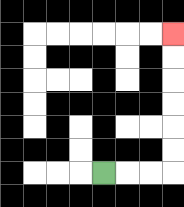{'start': '[4, 7]', 'end': '[7, 1]', 'path_directions': 'R,R,R,U,U,U,U,U,U', 'path_coordinates': '[[4, 7], [5, 7], [6, 7], [7, 7], [7, 6], [7, 5], [7, 4], [7, 3], [7, 2], [7, 1]]'}